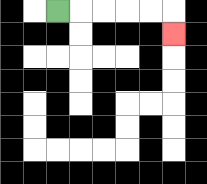{'start': '[2, 0]', 'end': '[7, 1]', 'path_directions': 'R,R,R,R,R,D', 'path_coordinates': '[[2, 0], [3, 0], [4, 0], [5, 0], [6, 0], [7, 0], [7, 1]]'}